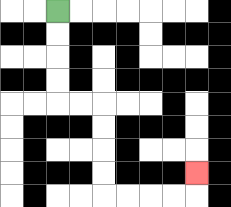{'start': '[2, 0]', 'end': '[8, 7]', 'path_directions': 'D,D,D,D,R,R,D,D,D,D,R,R,R,R,U', 'path_coordinates': '[[2, 0], [2, 1], [2, 2], [2, 3], [2, 4], [3, 4], [4, 4], [4, 5], [4, 6], [4, 7], [4, 8], [5, 8], [6, 8], [7, 8], [8, 8], [8, 7]]'}